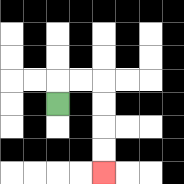{'start': '[2, 4]', 'end': '[4, 7]', 'path_directions': 'U,R,R,D,D,D,D', 'path_coordinates': '[[2, 4], [2, 3], [3, 3], [4, 3], [4, 4], [4, 5], [4, 6], [4, 7]]'}